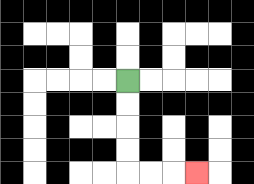{'start': '[5, 3]', 'end': '[8, 7]', 'path_directions': 'D,D,D,D,R,R,R', 'path_coordinates': '[[5, 3], [5, 4], [5, 5], [5, 6], [5, 7], [6, 7], [7, 7], [8, 7]]'}